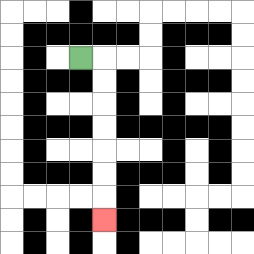{'start': '[3, 2]', 'end': '[4, 9]', 'path_directions': 'R,D,D,D,D,D,D,D', 'path_coordinates': '[[3, 2], [4, 2], [4, 3], [4, 4], [4, 5], [4, 6], [4, 7], [4, 8], [4, 9]]'}